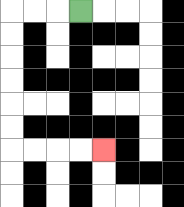{'start': '[3, 0]', 'end': '[4, 6]', 'path_directions': 'L,L,L,D,D,D,D,D,D,R,R,R,R', 'path_coordinates': '[[3, 0], [2, 0], [1, 0], [0, 0], [0, 1], [0, 2], [0, 3], [0, 4], [0, 5], [0, 6], [1, 6], [2, 6], [3, 6], [4, 6]]'}